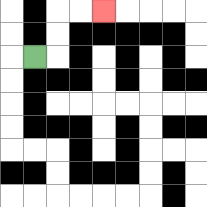{'start': '[1, 2]', 'end': '[4, 0]', 'path_directions': 'R,U,U,R,R', 'path_coordinates': '[[1, 2], [2, 2], [2, 1], [2, 0], [3, 0], [4, 0]]'}